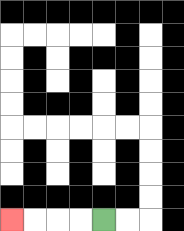{'start': '[4, 9]', 'end': '[0, 9]', 'path_directions': 'L,L,L,L', 'path_coordinates': '[[4, 9], [3, 9], [2, 9], [1, 9], [0, 9]]'}